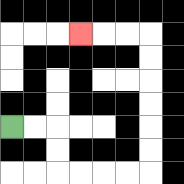{'start': '[0, 5]', 'end': '[3, 1]', 'path_directions': 'R,R,D,D,R,R,R,R,U,U,U,U,U,U,L,L,L', 'path_coordinates': '[[0, 5], [1, 5], [2, 5], [2, 6], [2, 7], [3, 7], [4, 7], [5, 7], [6, 7], [6, 6], [6, 5], [6, 4], [6, 3], [6, 2], [6, 1], [5, 1], [4, 1], [3, 1]]'}